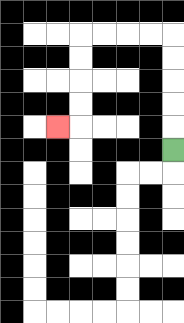{'start': '[7, 6]', 'end': '[2, 5]', 'path_directions': 'U,U,U,U,U,L,L,L,L,D,D,D,D,L', 'path_coordinates': '[[7, 6], [7, 5], [7, 4], [7, 3], [7, 2], [7, 1], [6, 1], [5, 1], [4, 1], [3, 1], [3, 2], [3, 3], [3, 4], [3, 5], [2, 5]]'}